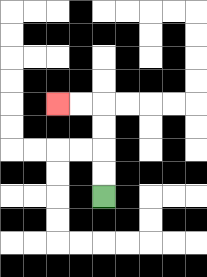{'start': '[4, 8]', 'end': '[2, 4]', 'path_directions': 'U,U,U,U,L,L', 'path_coordinates': '[[4, 8], [4, 7], [4, 6], [4, 5], [4, 4], [3, 4], [2, 4]]'}